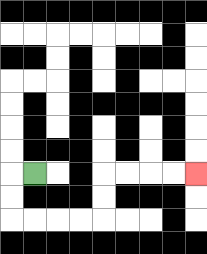{'start': '[1, 7]', 'end': '[8, 7]', 'path_directions': 'L,D,D,R,R,R,R,U,U,R,R,R,R', 'path_coordinates': '[[1, 7], [0, 7], [0, 8], [0, 9], [1, 9], [2, 9], [3, 9], [4, 9], [4, 8], [4, 7], [5, 7], [6, 7], [7, 7], [8, 7]]'}